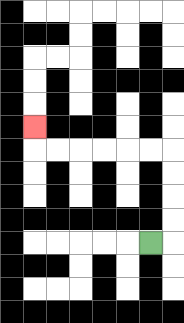{'start': '[6, 10]', 'end': '[1, 5]', 'path_directions': 'R,U,U,U,U,L,L,L,L,L,L,U', 'path_coordinates': '[[6, 10], [7, 10], [7, 9], [7, 8], [7, 7], [7, 6], [6, 6], [5, 6], [4, 6], [3, 6], [2, 6], [1, 6], [1, 5]]'}